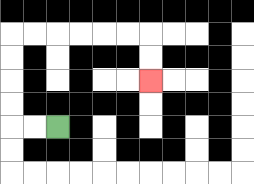{'start': '[2, 5]', 'end': '[6, 3]', 'path_directions': 'L,L,U,U,U,U,R,R,R,R,R,R,D,D', 'path_coordinates': '[[2, 5], [1, 5], [0, 5], [0, 4], [0, 3], [0, 2], [0, 1], [1, 1], [2, 1], [3, 1], [4, 1], [5, 1], [6, 1], [6, 2], [6, 3]]'}